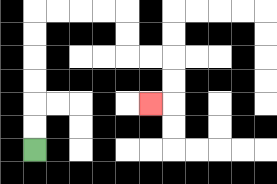{'start': '[1, 6]', 'end': '[6, 4]', 'path_directions': 'U,U,U,U,U,U,R,R,R,R,D,D,R,R,D,D,L', 'path_coordinates': '[[1, 6], [1, 5], [1, 4], [1, 3], [1, 2], [1, 1], [1, 0], [2, 0], [3, 0], [4, 0], [5, 0], [5, 1], [5, 2], [6, 2], [7, 2], [7, 3], [7, 4], [6, 4]]'}